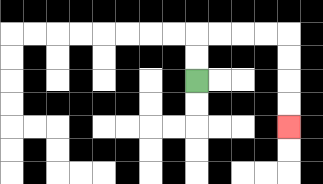{'start': '[8, 3]', 'end': '[12, 5]', 'path_directions': 'U,U,R,R,R,R,D,D,D,D', 'path_coordinates': '[[8, 3], [8, 2], [8, 1], [9, 1], [10, 1], [11, 1], [12, 1], [12, 2], [12, 3], [12, 4], [12, 5]]'}